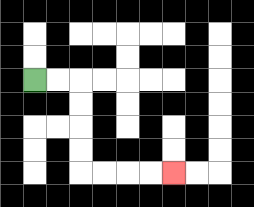{'start': '[1, 3]', 'end': '[7, 7]', 'path_directions': 'R,R,D,D,D,D,R,R,R,R', 'path_coordinates': '[[1, 3], [2, 3], [3, 3], [3, 4], [3, 5], [3, 6], [3, 7], [4, 7], [5, 7], [6, 7], [7, 7]]'}